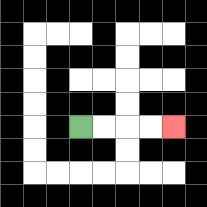{'start': '[3, 5]', 'end': '[7, 5]', 'path_directions': 'R,R,R,R', 'path_coordinates': '[[3, 5], [4, 5], [5, 5], [6, 5], [7, 5]]'}